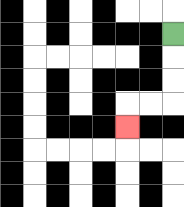{'start': '[7, 1]', 'end': '[5, 5]', 'path_directions': 'D,D,D,L,L,D', 'path_coordinates': '[[7, 1], [7, 2], [7, 3], [7, 4], [6, 4], [5, 4], [5, 5]]'}